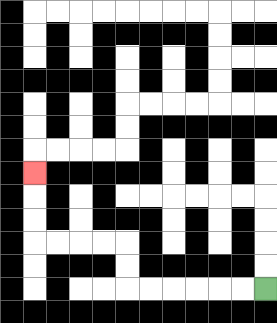{'start': '[11, 12]', 'end': '[1, 7]', 'path_directions': 'L,L,L,L,L,L,U,U,L,L,L,L,U,U,U', 'path_coordinates': '[[11, 12], [10, 12], [9, 12], [8, 12], [7, 12], [6, 12], [5, 12], [5, 11], [5, 10], [4, 10], [3, 10], [2, 10], [1, 10], [1, 9], [1, 8], [1, 7]]'}